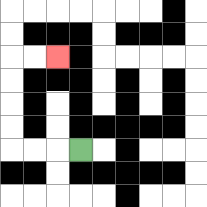{'start': '[3, 6]', 'end': '[2, 2]', 'path_directions': 'L,L,L,U,U,U,U,R,R', 'path_coordinates': '[[3, 6], [2, 6], [1, 6], [0, 6], [0, 5], [0, 4], [0, 3], [0, 2], [1, 2], [2, 2]]'}